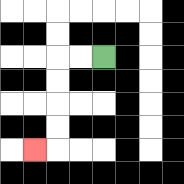{'start': '[4, 2]', 'end': '[1, 6]', 'path_directions': 'L,L,D,D,D,D,L', 'path_coordinates': '[[4, 2], [3, 2], [2, 2], [2, 3], [2, 4], [2, 5], [2, 6], [1, 6]]'}